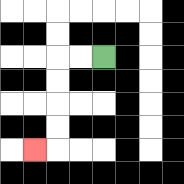{'start': '[4, 2]', 'end': '[1, 6]', 'path_directions': 'L,L,D,D,D,D,L', 'path_coordinates': '[[4, 2], [3, 2], [2, 2], [2, 3], [2, 4], [2, 5], [2, 6], [1, 6]]'}